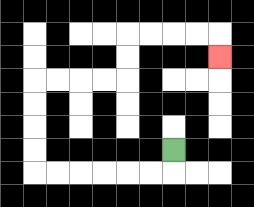{'start': '[7, 6]', 'end': '[9, 2]', 'path_directions': 'D,L,L,L,L,L,L,U,U,U,U,R,R,R,R,U,U,R,R,R,R,D', 'path_coordinates': '[[7, 6], [7, 7], [6, 7], [5, 7], [4, 7], [3, 7], [2, 7], [1, 7], [1, 6], [1, 5], [1, 4], [1, 3], [2, 3], [3, 3], [4, 3], [5, 3], [5, 2], [5, 1], [6, 1], [7, 1], [8, 1], [9, 1], [9, 2]]'}